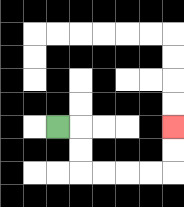{'start': '[2, 5]', 'end': '[7, 5]', 'path_directions': 'R,D,D,R,R,R,R,U,U', 'path_coordinates': '[[2, 5], [3, 5], [3, 6], [3, 7], [4, 7], [5, 7], [6, 7], [7, 7], [7, 6], [7, 5]]'}